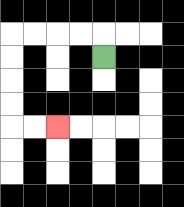{'start': '[4, 2]', 'end': '[2, 5]', 'path_directions': 'U,L,L,L,L,D,D,D,D,R,R', 'path_coordinates': '[[4, 2], [4, 1], [3, 1], [2, 1], [1, 1], [0, 1], [0, 2], [0, 3], [0, 4], [0, 5], [1, 5], [2, 5]]'}